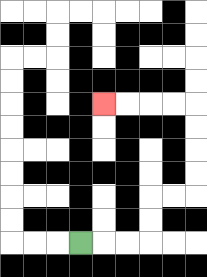{'start': '[3, 10]', 'end': '[4, 4]', 'path_directions': 'R,R,R,U,U,R,R,U,U,U,U,L,L,L,L', 'path_coordinates': '[[3, 10], [4, 10], [5, 10], [6, 10], [6, 9], [6, 8], [7, 8], [8, 8], [8, 7], [8, 6], [8, 5], [8, 4], [7, 4], [6, 4], [5, 4], [4, 4]]'}